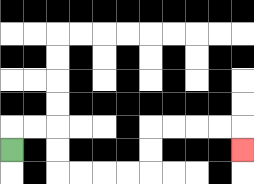{'start': '[0, 6]', 'end': '[10, 6]', 'path_directions': 'U,R,R,D,D,R,R,R,R,U,U,R,R,R,R,D', 'path_coordinates': '[[0, 6], [0, 5], [1, 5], [2, 5], [2, 6], [2, 7], [3, 7], [4, 7], [5, 7], [6, 7], [6, 6], [6, 5], [7, 5], [8, 5], [9, 5], [10, 5], [10, 6]]'}